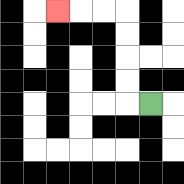{'start': '[6, 4]', 'end': '[2, 0]', 'path_directions': 'L,U,U,U,U,L,L,L', 'path_coordinates': '[[6, 4], [5, 4], [5, 3], [5, 2], [5, 1], [5, 0], [4, 0], [3, 0], [2, 0]]'}